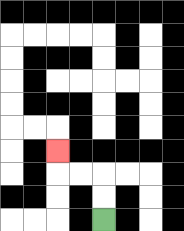{'start': '[4, 9]', 'end': '[2, 6]', 'path_directions': 'U,U,L,L,U', 'path_coordinates': '[[4, 9], [4, 8], [4, 7], [3, 7], [2, 7], [2, 6]]'}